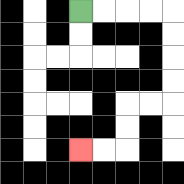{'start': '[3, 0]', 'end': '[3, 6]', 'path_directions': 'R,R,R,R,D,D,D,D,L,L,D,D,L,L', 'path_coordinates': '[[3, 0], [4, 0], [5, 0], [6, 0], [7, 0], [7, 1], [7, 2], [7, 3], [7, 4], [6, 4], [5, 4], [5, 5], [5, 6], [4, 6], [3, 6]]'}